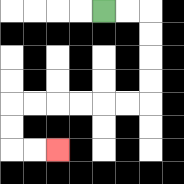{'start': '[4, 0]', 'end': '[2, 6]', 'path_directions': 'R,R,D,D,D,D,L,L,L,L,L,L,D,D,R,R', 'path_coordinates': '[[4, 0], [5, 0], [6, 0], [6, 1], [6, 2], [6, 3], [6, 4], [5, 4], [4, 4], [3, 4], [2, 4], [1, 4], [0, 4], [0, 5], [0, 6], [1, 6], [2, 6]]'}